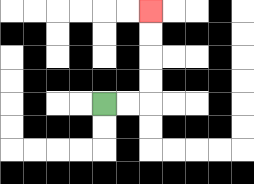{'start': '[4, 4]', 'end': '[6, 0]', 'path_directions': 'R,R,U,U,U,U', 'path_coordinates': '[[4, 4], [5, 4], [6, 4], [6, 3], [6, 2], [6, 1], [6, 0]]'}